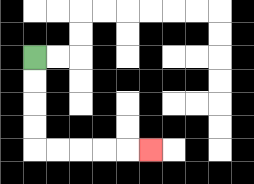{'start': '[1, 2]', 'end': '[6, 6]', 'path_directions': 'D,D,D,D,R,R,R,R,R', 'path_coordinates': '[[1, 2], [1, 3], [1, 4], [1, 5], [1, 6], [2, 6], [3, 6], [4, 6], [5, 6], [6, 6]]'}